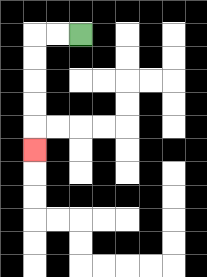{'start': '[3, 1]', 'end': '[1, 6]', 'path_directions': 'L,L,D,D,D,D,D', 'path_coordinates': '[[3, 1], [2, 1], [1, 1], [1, 2], [1, 3], [1, 4], [1, 5], [1, 6]]'}